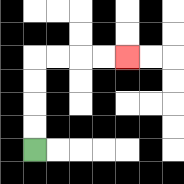{'start': '[1, 6]', 'end': '[5, 2]', 'path_directions': 'U,U,U,U,R,R,R,R', 'path_coordinates': '[[1, 6], [1, 5], [1, 4], [1, 3], [1, 2], [2, 2], [3, 2], [4, 2], [5, 2]]'}